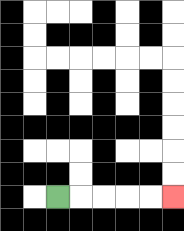{'start': '[2, 8]', 'end': '[7, 8]', 'path_directions': 'R,R,R,R,R', 'path_coordinates': '[[2, 8], [3, 8], [4, 8], [5, 8], [6, 8], [7, 8]]'}